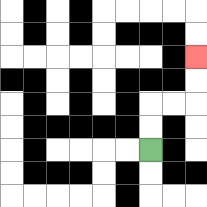{'start': '[6, 6]', 'end': '[8, 2]', 'path_directions': 'U,U,R,R,U,U', 'path_coordinates': '[[6, 6], [6, 5], [6, 4], [7, 4], [8, 4], [8, 3], [8, 2]]'}